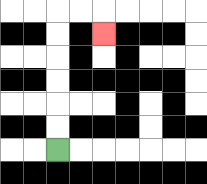{'start': '[2, 6]', 'end': '[4, 1]', 'path_directions': 'U,U,U,U,U,U,R,R,D', 'path_coordinates': '[[2, 6], [2, 5], [2, 4], [2, 3], [2, 2], [2, 1], [2, 0], [3, 0], [4, 0], [4, 1]]'}